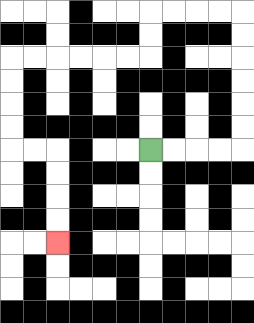{'start': '[6, 6]', 'end': '[2, 10]', 'path_directions': 'R,R,R,R,U,U,U,U,U,U,L,L,L,L,D,D,L,L,L,L,L,L,D,D,D,D,R,R,D,D,D,D', 'path_coordinates': '[[6, 6], [7, 6], [8, 6], [9, 6], [10, 6], [10, 5], [10, 4], [10, 3], [10, 2], [10, 1], [10, 0], [9, 0], [8, 0], [7, 0], [6, 0], [6, 1], [6, 2], [5, 2], [4, 2], [3, 2], [2, 2], [1, 2], [0, 2], [0, 3], [0, 4], [0, 5], [0, 6], [1, 6], [2, 6], [2, 7], [2, 8], [2, 9], [2, 10]]'}